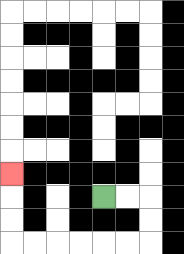{'start': '[4, 8]', 'end': '[0, 7]', 'path_directions': 'R,R,D,D,L,L,L,L,L,L,U,U,U', 'path_coordinates': '[[4, 8], [5, 8], [6, 8], [6, 9], [6, 10], [5, 10], [4, 10], [3, 10], [2, 10], [1, 10], [0, 10], [0, 9], [0, 8], [0, 7]]'}